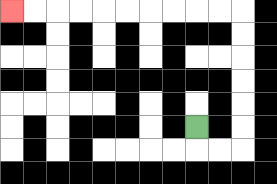{'start': '[8, 5]', 'end': '[0, 0]', 'path_directions': 'D,R,R,U,U,U,U,U,U,L,L,L,L,L,L,L,L,L,L', 'path_coordinates': '[[8, 5], [8, 6], [9, 6], [10, 6], [10, 5], [10, 4], [10, 3], [10, 2], [10, 1], [10, 0], [9, 0], [8, 0], [7, 0], [6, 0], [5, 0], [4, 0], [3, 0], [2, 0], [1, 0], [0, 0]]'}